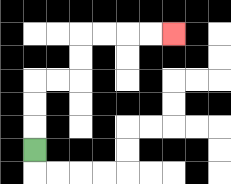{'start': '[1, 6]', 'end': '[7, 1]', 'path_directions': 'U,U,U,R,R,U,U,R,R,R,R', 'path_coordinates': '[[1, 6], [1, 5], [1, 4], [1, 3], [2, 3], [3, 3], [3, 2], [3, 1], [4, 1], [5, 1], [6, 1], [7, 1]]'}